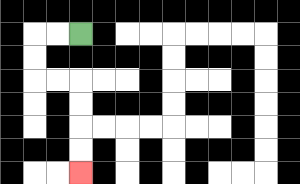{'start': '[3, 1]', 'end': '[3, 7]', 'path_directions': 'L,L,D,D,R,R,D,D,D,D', 'path_coordinates': '[[3, 1], [2, 1], [1, 1], [1, 2], [1, 3], [2, 3], [3, 3], [3, 4], [3, 5], [3, 6], [3, 7]]'}